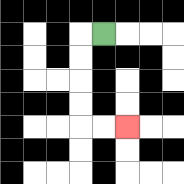{'start': '[4, 1]', 'end': '[5, 5]', 'path_directions': 'L,D,D,D,D,R,R', 'path_coordinates': '[[4, 1], [3, 1], [3, 2], [3, 3], [3, 4], [3, 5], [4, 5], [5, 5]]'}